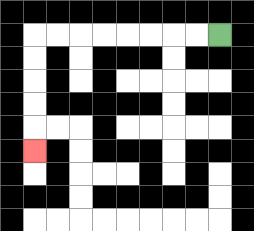{'start': '[9, 1]', 'end': '[1, 6]', 'path_directions': 'L,L,L,L,L,L,L,L,D,D,D,D,D', 'path_coordinates': '[[9, 1], [8, 1], [7, 1], [6, 1], [5, 1], [4, 1], [3, 1], [2, 1], [1, 1], [1, 2], [1, 3], [1, 4], [1, 5], [1, 6]]'}